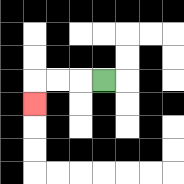{'start': '[4, 3]', 'end': '[1, 4]', 'path_directions': 'L,L,L,D', 'path_coordinates': '[[4, 3], [3, 3], [2, 3], [1, 3], [1, 4]]'}